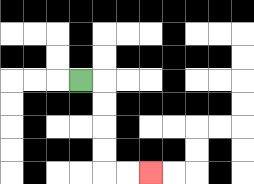{'start': '[3, 3]', 'end': '[6, 7]', 'path_directions': 'R,D,D,D,D,R,R', 'path_coordinates': '[[3, 3], [4, 3], [4, 4], [4, 5], [4, 6], [4, 7], [5, 7], [6, 7]]'}